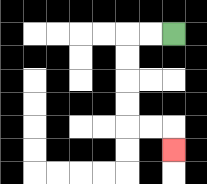{'start': '[7, 1]', 'end': '[7, 6]', 'path_directions': 'L,L,D,D,D,D,R,R,D', 'path_coordinates': '[[7, 1], [6, 1], [5, 1], [5, 2], [5, 3], [5, 4], [5, 5], [6, 5], [7, 5], [7, 6]]'}